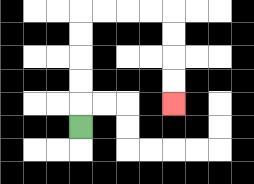{'start': '[3, 5]', 'end': '[7, 4]', 'path_directions': 'U,U,U,U,U,R,R,R,R,D,D,D,D', 'path_coordinates': '[[3, 5], [3, 4], [3, 3], [3, 2], [3, 1], [3, 0], [4, 0], [5, 0], [6, 0], [7, 0], [7, 1], [7, 2], [7, 3], [7, 4]]'}